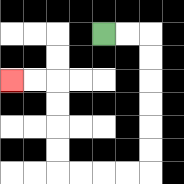{'start': '[4, 1]', 'end': '[0, 3]', 'path_directions': 'R,R,D,D,D,D,D,D,L,L,L,L,U,U,U,U,L,L', 'path_coordinates': '[[4, 1], [5, 1], [6, 1], [6, 2], [6, 3], [6, 4], [6, 5], [6, 6], [6, 7], [5, 7], [4, 7], [3, 7], [2, 7], [2, 6], [2, 5], [2, 4], [2, 3], [1, 3], [0, 3]]'}